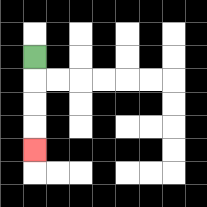{'start': '[1, 2]', 'end': '[1, 6]', 'path_directions': 'D,D,D,D', 'path_coordinates': '[[1, 2], [1, 3], [1, 4], [1, 5], [1, 6]]'}